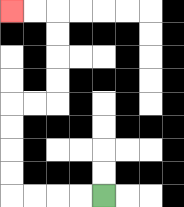{'start': '[4, 8]', 'end': '[0, 0]', 'path_directions': 'L,L,L,L,U,U,U,U,R,R,U,U,U,U,L,L', 'path_coordinates': '[[4, 8], [3, 8], [2, 8], [1, 8], [0, 8], [0, 7], [0, 6], [0, 5], [0, 4], [1, 4], [2, 4], [2, 3], [2, 2], [2, 1], [2, 0], [1, 0], [0, 0]]'}